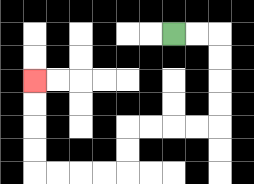{'start': '[7, 1]', 'end': '[1, 3]', 'path_directions': 'R,R,D,D,D,D,L,L,L,L,D,D,L,L,L,L,U,U,U,U', 'path_coordinates': '[[7, 1], [8, 1], [9, 1], [9, 2], [9, 3], [9, 4], [9, 5], [8, 5], [7, 5], [6, 5], [5, 5], [5, 6], [5, 7], [4, 7], [3, 7], [2, 7], [1, 7], [1, 6], [1, 5], [1, 4], [1, 3]]'}